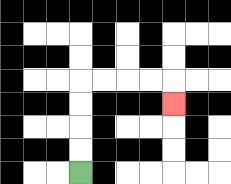{'start': '[3, 7]', 'end': '[7, 4]', 'path_directions': 'U,U,U,U,R,R,R,R,D', 'path_coordinates': '[[3, 7], [3, 6], [3, 5], [3, 4], [3, 3], [4, 3], [5, 3], [6, 3], [7, 3], [7, 4]]'}